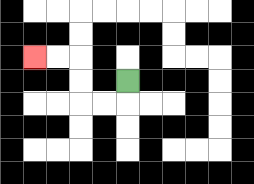{'start': '[5, 3]', 'end': '[1, 2]', 'path_directions': 'D,L,L,U,U,L,L', 'path_coordinates': '[[5, 3], [5, 4], [4, 4], [3, 4], [3, 3], [3, 2], [2, 2], [1, 2]]'}